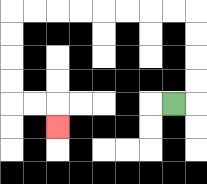{'start': '[7, 4]', 'end': '[2, 5]', 'path_directions': 'R,U,U,U,U,L,L,L,L,L,L,L,L,D,D,D,D,R,R,D', 'path_coordinates': '[[7, 4], [8, 4], [8, 3], [8, 2], [8, 1], [8, 0], [7, 0], [6, 0], [5, 0], [4, 0], [3, 0], [2, 0], [1, 0], [0, 0], [0, 1], [0, 2], [0, 3], [0, 4], [1, 4], [2, 4], [2, 5]]'}